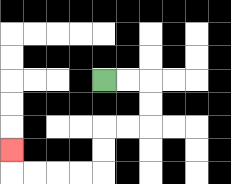{'start': '[4, 3]', 'end': '[0, 6]', 'path_directions': 'R,R,D,D,L,L,D,D,L,L,L,L,U', 'path_coordinates': '[[4, 3], [5, 3], [6, 3], [6, 4], [6, 5], [5, 5], [4, 5], [4, 6], [4, 7], [3, 7], [2, 7], [1, 7], [0, 7], [0, 6]]'}